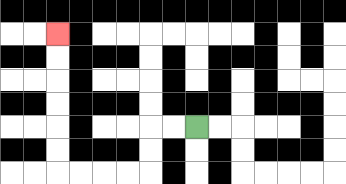{'start': '[8, 5]', 'end': '[2, 1]', 'path_directions': 'L,L,D,D,L,L,L,L,U,U,U,U,U,U', 'path_coordinates': '[[8, 5], [7, 5], [6, 5], [6, 6], [6, 7], [5, 7], [4, 7], [3, 7], [2, 7], [2, 6], [2, 5], [2, 4], [2, 3], [2, 2], [2, 1]]'}